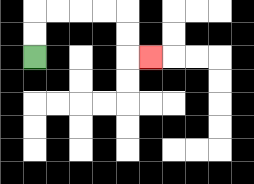{'start': '[1, 2]', 'end': '[6, 2]', 'path_directions': 'U,U,R,R,R,R,D,D,R', 'path_coordinates': '[[1, 2], [1, 1], [1, 0], [2, 0], [3, 0], [4, 0], [5, 0], [5, 1], [5, 2], [6, 2]]'}